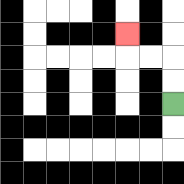{'start': '[7, 4]', 'end': '[5, 1]', 'path_directions': 'U,U,L,L,U', 'path_coordinates': '[[7, 4], [7, 3], [7, 2], [6, 2], [5, 2], [5, 1]]'}